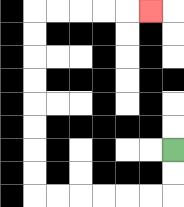{'start': '[7, 6]', 'end': '[6, 0]', 'path_directions': 'D,D,L,L,L,L,L,L,U,U,U,U,U,U,U,U,R,R,R,R,R', 'path_coordinates': '[[7, 6], [7, 7], [7, 8], [6, 8], [5, 8], [4, 8], [3, 8], [2, 8], [1, 8], [1, 7], [1, 6], [1, 5], [1, 4], [1, 3], [1, 2], [1, 1], [1, 0], [2, 0], [3, 0], [4, 0], [5, 0], [6, 0]]'}